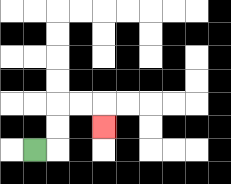{'start': '[1, 6]', 'end': '[4, 5]', 'path_directions': 'R,U,U,R,R,D', 'path_coordinates': '[[1, 6], [2, 6], [2, 5], [2, 4], [3, 4], [4, 4], [4, 5]]'}